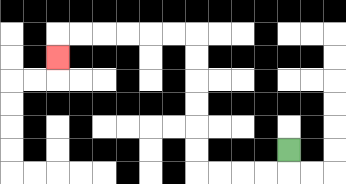{'start': '[12, 6]', 'end': '[2, 2]', 'path_directions': 'D,L,L,L,L,U,U,U,U,U,U,L,L,L,L,L,L,D', 'path_coordinates': '[[12, 6], [12, 7], [11, 7], [10, 7], [9, 7], [8, 7], [8, 6], [8, 5], [8, 4], [8, 3], [8, 2], [8, 1], [7, 1], [6, 1], [5, 1], [4, 1], [3, 1], [2, 1], [2, 2]]'}